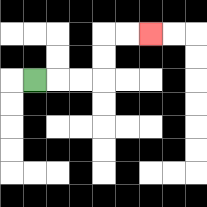{'start': '[1, 3]', 'end': '[6, 1]', 'path_directions': 'R,R,R,U,U,R,R', 'path_coordinates': '[[1, 3], [2, 3], [3, 3], [4, 3], [4, 2], [4, 1], [5, 1], [6, 1]]'}